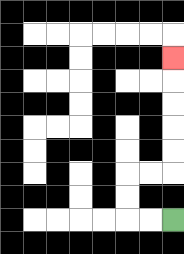{'start': '[7, 9]', 'end': '[7, 2]', 'path_directions': 'L,L,U,U,R,R,U,U,U,U,U', 'path_coordinates': '[[7, 9], [6, 9], [5, 9], [5, 8], [5, 7], [6, 7], [7, 7], [7, 6], [7, 5], [7, 4], [7, 3], [7, 2]]'}